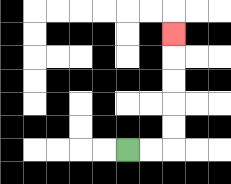{'start': '[5, 6]', 'end': '[7, 1]', 'path_directions': 'R,R,U,U,U,U,U', 'path_coordinates': '[[5, 6], [6, 6], [7, 6], [7, 5], [7, 4], [7, 3], [7, 2], [7, 1]]'}